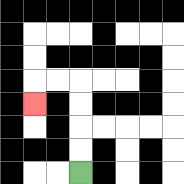{'start': '[3, 7]', 'end': '[1, 4]', 'path_directions': 'U,U,U,U,L,L,D', 'path_coordinates': '[[3, 7], [3, 6], [3, 5], [3, 4], [3, 3], [2, 3], [1, 3], [1, 4]]'}